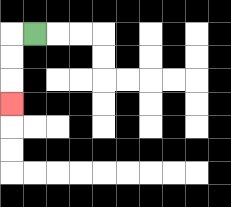{'start': '[1, 1]', 'end': '[0, 4]', 'path_directions': 'L,D,D,D', 'path_coordinates': '[[1, 1], [0, 1], [0, 2], [0, 3], [0, 4]]'}